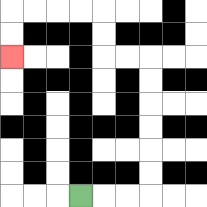{'start': '[3, 8]', 'end': '[0, 2]', 'path_directions': 'R,R,R,U,U,U,U,U,U,L,L,U,U,L,L,L,L,D,D', 'path_coordinates': '[[3, 8], [4, 8], [5, 8], [6, 8], [6, 7], [6, 6], [6, 5], [6, 4], [6, 3], [6, 2], [5, 2], [4, 2], [4, 1], [4, 0], [3, 0], [2, 0], [1, 0], [0, 0], [0, 1], [0, 2]]'}